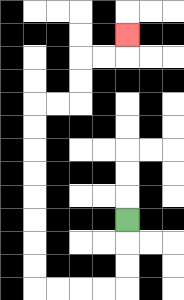{'start': '[5, 9]', 'end': '[5, 1]', 'path_directions': 'D,D,D,L,L,L,L,U,U,U,U,U,U,U,U,R,R,U,U,R,R,U', 'path_coordinates': '[[5, 9], [5, 10], [5, 11], [5, 12], [4, 12], [3, 12], [2, 12], [1, 12], [1, 11], [1, 10], [1, 9], [1, 8], [1, 7], [1, 6], [1, 5], [1, 4], [2, 4], [3, 4], [3, 3], [3, 2], [4, 2], [5, 2], [5, 1]]'}